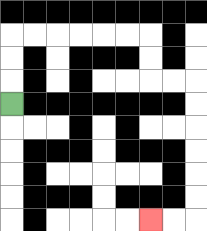{'start': '[0, 4]', 'end': '[6, 9]', 'path_directions': 'U,U,U,R,R,R,R,R,R,D,D,R,R,D,D,D,D,D,D,L,L', 'path_coordinates': '[[0, 4], [0, 3], [0, 2], [0, 1], [1, 1], [2, 1], [3, 1], [4, 1], [5, 1], [6, 1], [6, 2], [6, 3], [7, 3], [8, 3], [8, 4], [8, 5], [8, 6], [8, 7], [8, 8], [8, 9], [7, 9], [6, 9]]'}